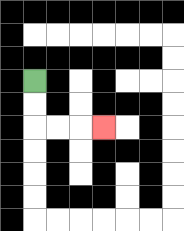{'start': '[1, 3]', 'end': '[4, 5]', 'path_directions': 'D,D,R,R,R', 'path_coordinates': '[[1, 3], [1, 4], [1, 5], [2, 5], [3, 5], [4, 5]]'}